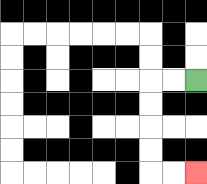{'start': '[8, 3]', 'end': '[8, 7]', 'path_directions': 'L,L,D,D,D,D,R,R', 'path_coordinates': '[[8, 3], [7, 3], [6, 3], [6, 4], [6, 5], [6, 6], [6, 7], [7, 7], [8, 7]]'}